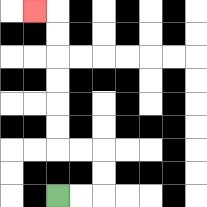{'start': '[2, 8]', 'end': '[1, 0]', 'path_directions': 'R,R,U,U,L,L,U,U,U,U,U,U,L', 'path_coordinates': '[[2, 8], [3, 8], [4, 8], [4, 7], [4, 6], [3, 6], [2, 6], [2, 5], [2, 4], [2, 3], [2, 2], [2, 1], [2, 0], [1, 0]]'}